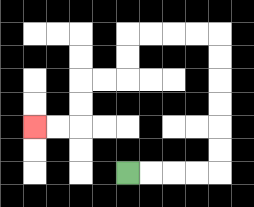{'start': '[5, 7]', 'end': '[1, 5]', 'path_directions': 'R,R,R,R,U,U,U,U,U,U,L,L,L,L,D,D,L,L,D,D,L,L', 'path_coordinates': '[[5, 7], [6, 7], [7, 7], [8, 7], [9, 7], [9, 6], [9, 5], [9, 4], [9, 3], [9, 2], [9, 1], [8, 1], [7, 1], [6, 1], [5, 1], [5, 2], [5, 3], [4, 3], [3, 3], [3, 4], [3, 5], [2, 5], [1, 5]]'}